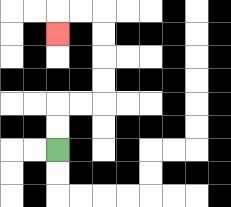{'start': '[2, 6]', 'end': '[2, 1]', 'path_directions': 'U,U,R,R,U,U,U,U,L,L,D', 'path_coordinates': '[[2, 6], [2, 5], [2, 4], [3, 4], [4, 4], [4, 3], [4, 2], [4, 1], [4, 0], [3, 0], [2, 0], [2, 1]]'}